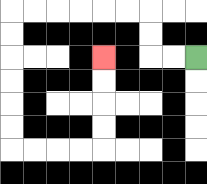{'start': '[8, 2]', 'end': '[4, 2]', 'path_directions': 'L,L,U,U,L,L,L,L,L,L,D,D,D,D,D,D,R,R,R,R,U,U,U,U', 'path_coordinates': '[[8, 2], [7, 2], [6, 2], [6, 1], [6, 0], [5, 0], [4, 0], [3, 0], [2, 0], [1, 0], [0, 0], [0, 1], [0, 2], [0, 3], [0, 4], [0, 5], [0, 6], [1, 6], [2, 6], [3, 6], [4, 6], [4, 5], [4, 4], [4, 3], [4, 2]]'}